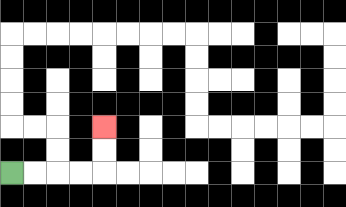{'start': '[0, 7]', 'end': '[4, 5]', 'path_directions': 'R,R,R,R,U,U', 'path_coordinates': '[[0, 7], [1, 7], [2, 7], [3, 7], [4, 7], [4, 6], [4, 5]]'}